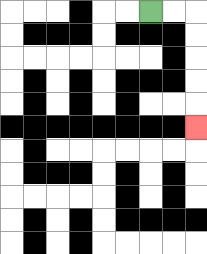{'start': '[6, 0]', 'end': '[8, 5]', 'path_directions': 'R,R,D,D,D,D,D', 'path_coordinates': '[[6, 0], [7, 0], [8, 0], [8, 1], [8, 2], [8, 3], [8, 4], [8, 5]]'}